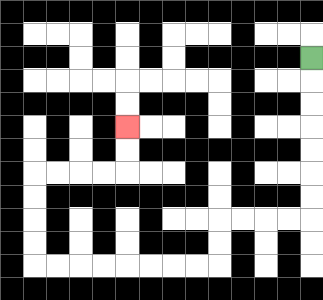{'start': '[13, 2]', 'end': '[5, 5]', 'path_directions': 'D,D,D,D,D,D,D,L,L,L,L,D,D,L,L,L,L,L,L,L,L,U,U,U,U,R,R,R,R,U,U', 'path_coordinates': '[[13, 2], [13, 3], [13, 4], [13, 5], [13, 6], [13, 7], [13, 8], [13, 9], [12, 9], [11, 9], [10, 9], [9, 9], [9, 10], [9, 11], [8, 11], [7, 11], [6, 11], [5, 11], [4, 11], [3, 11], [2, 11], [1, 11], [1, 10], [1, 9], [1, 8], [1, 7], [2, 7], [3, 7], [4, 7], [5, 7], [5, 6], [5, 5]]'}